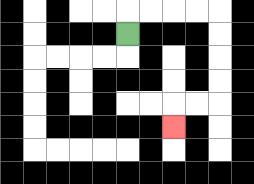{'start': '[5, 1]', 'end': '[7, 5]', 'path_directions': 'U,R,R,R,R,D,D,D,D,L,L,D', 'path_coordinates': '[[5, 1], [5, 0], [6, 0], [7, 0], [8, 0], [9, 0], [9, 1], [9, 2], [9, 3], [9, 4], [8, 4], [7, 4], [7, 5]]'}